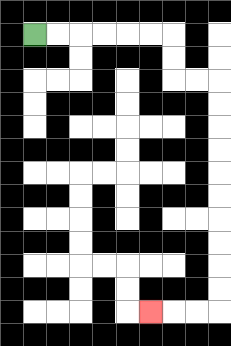{'start': '[1, 1]', 'end': '[6, 13]', 'path_directions': 'R,R,R,R,R,R,D,D,R,R,D,D,D,D,D,D,D,D,D,D,L,L,L', 'path_coordinates': '[[1, 1], [2, 1], [3, 1], [4, 1], [5, 1], [6, 1], [7, 1], [7, 2], [7, 3], [8, 3], [9, 3], [9, 4], [9, 5], [9, 6], [9, 7], [9, 8], [9, 9], [9, 10], [9, 11], [9, 12], [9, 13], [8, 13], [7, 13], [6, 13]]'}